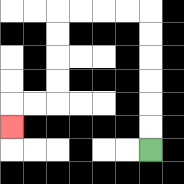{'start': '[6, 6]', 'end': '[0, 5]', 'path_directions': 'U,U,U,U,U,U,L,L,L,L,D,D,D,D,L,L,D', 'path_coordinates': '[[6, 6], [6, 5], [6, 4], [6, 3], [6, 2], [6, 1], [6, 0], [5, 0], [4, 0], [3, 0], [2, 0], [2, 1], [2, 2], [2, 3], [2, 4], [1, 4], [0, 4], [0, 5]]'}